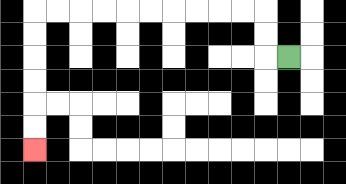{'start': '[12, 2]', 'end': '[1, 6]', 'path_directions': 'L,U,U,L,L,L,L,L,L,L,L,L,L,D,D,D,D,D,D', 'path_coordinates': '[[12, 2], [11, 2], [11, 1], [11, 0], [10, 0], [9, 0], [8, 0], [7, 0], [6, 0], [5, 0], [4, 0], [3, 0], [2, 0], [1, 0], [1, 1], [1, 2], [1, 3], [1, 4], [1, 5], [1, 6]]'}